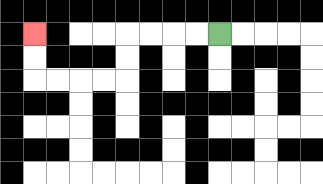{'start': '[9, 1]', 'end': '[1, 1]', 'path_directions': 'L,L,L,L,D,D,L,L,L,L,U,U', 'path_coordinates': '[[9, 1], [8, 1], [7, 1], [6, 1], [5, 1], [5, 2], [5, 3], [4, 3], [3, 3], [2, 3], [1, 3], [1, 2], [1, 1]]'}